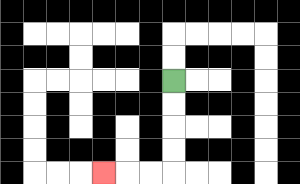{'start': '[7, 3]', 'end': '[4, 7]', 'path_directions': 'D,D,D,D,L,L,L', 'path_coordinates': '[[7, 3], [7, 4], [7, 5], [7, 6], [7, 7], [6, 7], [5, 7], [4, 7]]'}